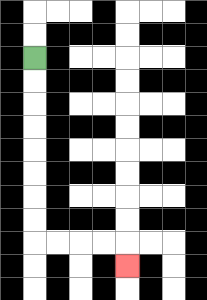{'start': '[1, 2]', 'end': '[5, 11]', 'path_directions': 'D,D,D,D,D,D,D,D,R,R,R,R,D', 'path_coordinates': '[[1, 2], [1, 3], [1, 4], [1, 5], [1, 6], [1, 7], [1, 8], [1, 9], [1, 10], [2, 10], [3, 10], [4, 10], [5, 10], [5, 11]]'}